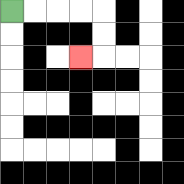{'start': '[0, 0]', 'end': '[3, 2]', 'path_directions': 'R,R,R,R,D,D,L', 'path_coordinates': '[[0, 0], [1, 0], [2, 0], [3, 0], [4, 0], [4, 1], [4, 2], [3, 2]]'}